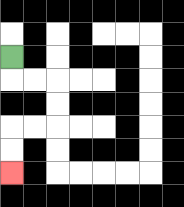{'start': '[0, 2]', 'end': '[0, 7]', 'path_directions': 'D,R,R,D,D,L,L,D,D', 'path_coordinates': '[[0, 2], [0, 3], [1, 3], [2, 3], [2, 4], [2, 5], [1, 5], [0, 5], [0, 6], [0, 7]]'}